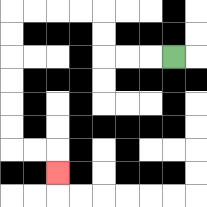{'start': '[7, 2]', 'end': '[2, 7]', 'path_directions': 'L,L,L,U,U,L,L,L,L,D,D,D,D,D,D,R,R,D', 'path_coordinates': '[[7, 2], [6, 2], [5, 2], [4, 2], [4, 1], [4, 0], [3, 0], [2, 0], [1, 0], [0, 0], [0, 1], [0, 2], [0, 3], [0, 4], [0, 5], [0, 6], [1, 6], [2, 6], [2, 7]]'}